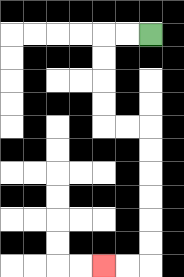{'start': '[6, 1]', 'end': '[4, 11]', 'path_directions': 'L,L,D,D,D,D,R,R,D,D,D,D,D,D,L,L', 'path_coordinates': '[[6, 1], [5, 1], [4, 1], [4, 2], [4, 3], [4, 4], [4, 5], [5, 5], [6, 5], [6, 6], [6, 7], [6, 8], [6, 9], [6, 10], [6, 11], [5, 11], [4, 11]]'}